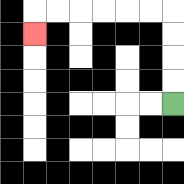{'start': '[7, 4]', 'end': '[1, 1]', 'path_directions': 'U,U,U,U,L,L,L,L,L,L,D', 'path_coordinates': '[[7, 4], [7, 3], [7, 2], [7, 1], [7, 0], [6, 0], [5, 0], [4, 0], [3, 0], [2, 0], [1, 0], [1, 1]]'}